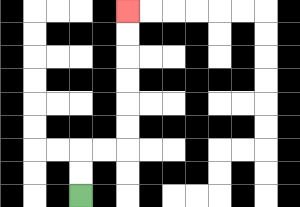{'start': '[3, 8]', 'end': '[5, 0]', 'path_directions': 'U,U,R,R,U,U,U,U,U,U', 'path_coordinates': '[[3, 8], [3, 7], [3, 6], [4, 6], [5, 6], [5, 5], [5, 4], [5, 3], [5, 2], [5, 1], [5, 0]]'}